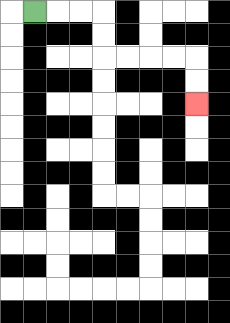{'start': '[1, 0]', 'end': '[8, 4]', 'path_directions': 'R,R,R,D,D,R,R,R,R,D,D', 'path_coordinates': '[[1, 0], [2, 0], [3, 0], [4, 0], [4, 1], [4, 2], [5, 2], [6, 2], [7, 2], [8, 2], [8, 3], [8, 4]]'}